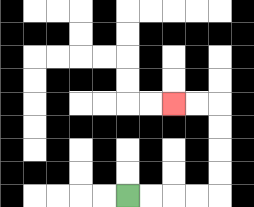{'start': '[5, 8]', 'end': '[7, 4]', 'path_directions': 'R,R,R,R,U,U,U,U,L,L', 'path_coordinates': '[[5, 8], [6, 8], [7, 8], [8, 8], [9, 8], [9, 7], [9, 6], [9, 5], [9, 4], [8, 4], [7, 4]]'}